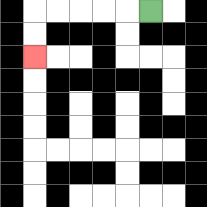{'start': '[6, 0]', 'end': '[1, 2]', 'path_directions': 'L,L,L,L,L,D,D', 'path_coordinates': '[[6, 0], [5, 0], [4, 0], [3, 0], [2, 0], [1, 0], [1, 1], [1, 2]]'}